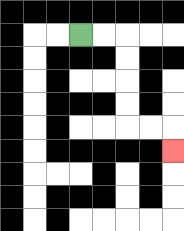{'start': '[3, 1]', 'end': '[7, 6]', 'path_directions': 'R,R,D,D,D,D,R,R,D', 'path_coordinates': '[[3, 1], [4, 1], [5, 1], [5, 2], [5, 3], [5, 4], [5, 5], [6, 5], [7, 5], [7, 6]]'}